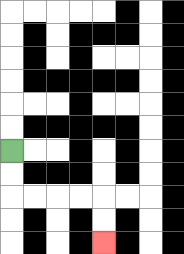{'start': '[0, 6]', 'end': '[4, 10]', 'path_directions': 'D,D,R,R,R,R,D,D', 'path_coordinates': '[[0, 6], [0, 7], [0, 8], [1, 8], [2, 8], [3, 8], [4, 8], [4, 9], [4, 10]]'}